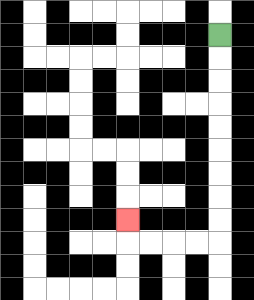{'start': '[9, 1]', 'end': '[5, 9]', 'path_directions': 'D,D,D,D,D,D,D,D,D,L,L,L,L,U', 'path_coordinates': '[[9, 1], [9, 2], [9, 3], [9, 4], [9, 5], [9, 6], [9, 7], [9, 8], [9, 9], [9, 10], [8, 10], [7, 10], [6, 10], [5, 10], [5, 9]]'}